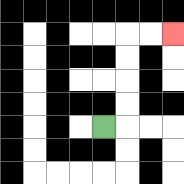{'start': '[4, 5]', 'end': '[7, 1]', 'path_directions': 'R,U,U,U,U,R,R', 'path_coordinates': '[[4, 5], [5, 5], [5, 4], [5, 3], [5, 2], [5, 1], [6, 1], [7, 1]]'}